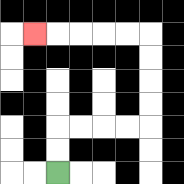{'start': '[2, 7]', 'end': '[1, 1]', 'path_directions': 'U,U,R,R,R,R,U,U,U,U,L,L,L,L,L', 'path_coordinates': '[[2, 7], [2, 6], [2, 5], [3, 5], [4, 5], [5, 5], [6, 5], [6, 4], [6, 3], [6, 2], [6, 1], [5, 1], [4, 1], [3, 1], [2, 1], [1, 1]]'}